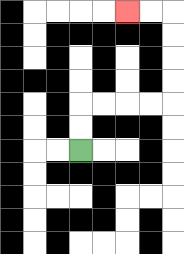{'start': '[3, 6]', 'end': '[5, 0]', 'path_directions': 'U,U,R,R,R,R,U,U,U,U,L,L', 'path_coordinates': '[[3, 6], [3, 5], [3, 4], [4, 4], [5, 4], [6, 4], [7, 4], [7, 3], [7, 2], [7, 1], [7, 0], [6, 0], [5, 0]]'}